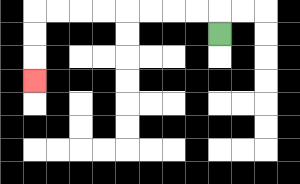{'start': '[9, 1]', 'end': '[1, 3]', 'path_directions': 'U,L,L,L,L,L,L,L,L,D,D,D', 'path_coordinates': '[[9, 1], [9, 0], [8, 0], [7, 0], [6, 0], [5, 0], [4, 0], [3, 0], [2, 0], [1, 0], [1, 1], [1, 2], [1, 3]]'}